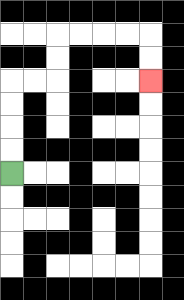{'start': '[0, 7]', 'end': '[6, 3]', 'path_directions': 'U,U,U,U,R,R,U,U,R,R,R,R,D,D', 'path_coordinates': '[[0, 7], [0, 6], [0, 5], [0, 4], [0, 3], [1, 3], [2, 3], [2, 2], [2, 1], [3, 1], [4, 1], [5, 1], [6, 1], [6, 2], [6, 3]]'}